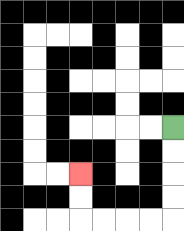{'start': '[7, 5]', 'end': '[3, 7]', 'path_directions': 'D,D,D,D,L,L,L,L,U,U', 'path_coordinates': '[[7, 5], [7, 6], [7, 7], [7, 8], [7, 9], [6, 9], [5, 9], [4, 9], [3, 9], [3, 8], [3, 7]]'}